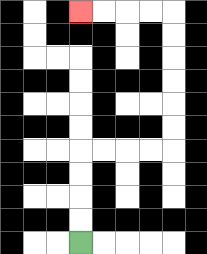{'start': '[3, 10]', 'end': '[3, 0]', 'path_directions': 'U,U,U,U,R,R,R,R,U,U,U,U,U,U,L,L,L,L', 'path_coordinates': '[[3, 10], [3, 9], [3, 8], [3, 7], [3, 6], [4, 6], [5, 6], [6, 6], [7, 6], [7, 5], [7, 4], [7, 3], [7, 2], [7, 1], [7, 0], [6, 0], [5, 0], [4, 0], [3, 0]]'}